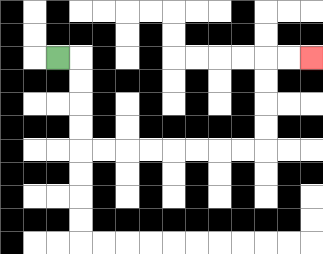{'start': '[2, 2]', 'end': '[13, 2]', 'path_directions': 'R,D,D,D,D,R,R,R,R,R,R,R,R,U,U,U,U,R,R', 'path_coordinates': '[[2, 2], [3, 2], [3, 3], [3, 4], [3, 5], [3, 6], [4, 6], [5, 6], [6, 6], [7, 6], [8, 6], [9, 6], [10, 6], [11, 6], [11, 5], [11, 4], [11, 3], [11, 2], [12, 2], [13, 2]]'}